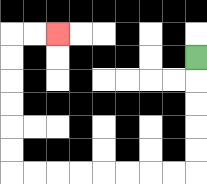{'start': '[8, 2]', 'end': '[2, 1]', 'path_directions': 'D,D,D,D,D,L,L,L,L,L,L,L,L,U,U,U,U,U,U,R,R', 'path_coordinates': '[[8, 2], [8, 3], [8, 4], [8, 5], [8, 6], [8, 7], [7, 7], [6, 7], [5, 7], [4, 7], [3, 7], [2, 7], [1, 7], [0, 7], [0, 6], [0, 5], [0, 4], [0, 3], [0, 2], [0, 1], [1, 1], [2, 1]]'}